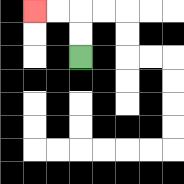{'start': '[3, 2]', 'end': '[1, 0]', 'path_directions': 'U,U,L,L', 'path_coordinates': '[[3, 2], [3, 1], [3, 0], [2, 0], [1, 0]]'}